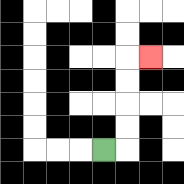{'start': '[4, 6]', 'end': '[6, 2]', 'path_directions': 'R,U,U,U,U,R', 'path_coordinates': '[[4, 6], [5, 6], [5, 5], [5, 4], [5, 3], [5, 2], [6, 2]]'}